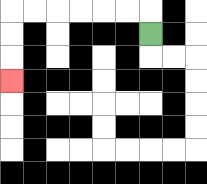{'start': '[6, 1]', 'end': '[0, 3]', 'path_directions': 'U,L,L,L,L,L,L,D,D,D', 'path_coordinates': '[[6, 1], [6, 0], [5, 0], [4, 0], [3, 0], [2, 0], [1, 0], [0, 0], [0, 1], [0, 2], [0, 3]]'}